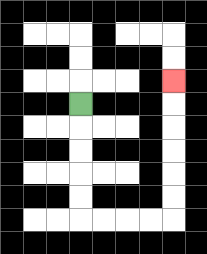{'start': '[3, 4]', 'end': '[7, 3]', 'path_directions': 'D,D,D,D,D,R,R,R,R,U,U,U,U,U,U', 'path_coordinates': '[[3, 4], [3, 5], [3, 6], [3, 7], [3, 8], [3, 9], [4, 9], [5, 9], [6, 9], [7, 9], [7, 8], [7, 7], [7, 6], [7, 5], [7, 4], [7, 3]]'}